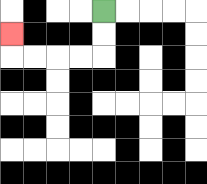{'start': '[4, 0]', 'end': '[0, 1]', 'path_directions': 'D,D,L,L,L,L,U', 'path_coordinates': '[[4, 0], [4, 1], [4, 2], [3, 2], [2, 2], [1, 2], [0, 2], [0, 1]]'}